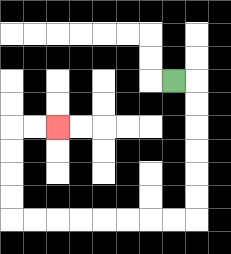{'start': '[7, 3]', 'end': '[2, 5]', 'path_directions': 'R,D,D,D,D,D,D,L,L,L,L,L,L,L,L,U,U,U,U,R,R', 'path_coordinates': '[[7, 3], [8, 3], [8, 4], [8, 5], [8, 6], [8, 7], [8, 8], [8, 9], [7, 9], [6, 9], [5, 9], [4, 9], [3, 9], [2, 9], [1, 9], [0, 9], [0, 8], [0, 7], [0, 6], [0, 5], [1, 5], [2, 5]]'}